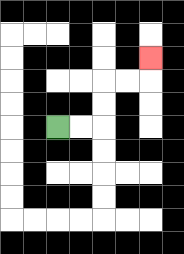{'start': '[2, 5]', 'end': '[6, 2]', 'path_directions': 'R,R,U,U,R,R,U', 'path_coordinates': '[[2, 5], [3, 5], [4, 5], [4, 4], [4, 3], [5, 3], [6, 3], [6, 2]]'}